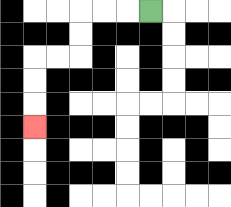{'start': '[6, 0]', 'end': '[1, 5]', 'path_directions': 'L,L,L,D,D,L,L,D,D,D', 'path_coordinates': '[[6, 0], [5, 0], [4, 0], [3, 0], [3, 1], [3, 2], [2, 2], [1, 2], [1, 3], [1, 4], [1, 5]]'}